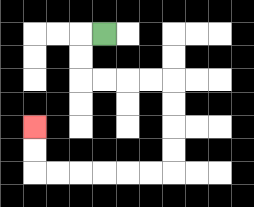{'start': '[4, 1]', 'end': '[1, 5]', 'path_directions': 'L,D,D,R,R,R,R,D,D,D,D,L,L,L,L,L,L,U,U', 'path_coordinates': '[[4, 1], [3, 1], [3, 2], [3, 3], [4, 3], [5, 3], [6, 3], [7, 3], [7, 4], [7, 5], [7, 6], [7, 7], [6, 7], [5, 7], [4, 7], [3, 7], [2, 7], [1, 7], [1, 6], [1, 5]]'}